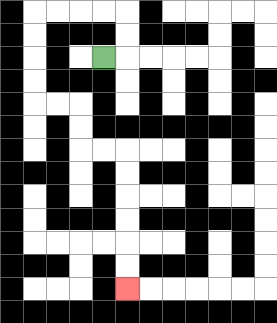{'start': '[4, 2]', 'end': '[5, 12]', 'path_directions': 'R,U,U,L,L,L,L,D,D,D,D,R,R,D,D,R,R,D,D,D,D,D,D', 'path_coordinates': '[[4, 2], [5, 2], [5, 1], [5, 0], [4, 0], [3, 0], [2, 0], [1, 0], [1, 1], [1, 2], [1, 3], [1, 4], [2, 4], [3, 4], [3, 5], [3, 6], [4, 6], [5, 6], [5, 7], [5, 8], [5, 9], [5, 10], [5, 11], [5, 12]]'}